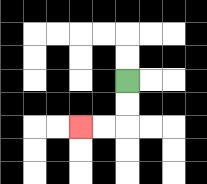{'start': '[5, 3]', 'end': '[3, 5]', 'path_directions': 'D,D,L,L', 'path_coordinates': '[[5, 3], [5, 4], [5, 5], [4, 5], [3, 5]]'}